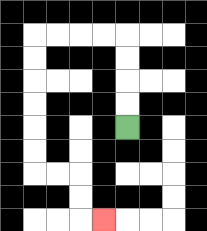{'start': '[5, 5]', 'end': '[4, 9]', 'path_directions': 'U,U,U,U,L,L,L,L,D,D,D,D,D,D,R,R,D,D,R', 'path_coordinates': '[[5, 5], [5, 4], [5, 3], [5, 2], [5, 1], [4, 1], [3, 1], [2, 1], [1, 1], [1, 2], [1, 3], [1, 4], [1, 5], [1, 6], [1, 7], [2, 7], [3, 7], [3, 8], [3, 9], [4, 9]]'}